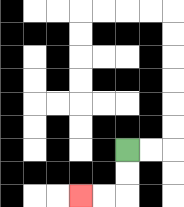{'start': '[5, 6]', 'end': '[3, 8]', 'path_directions': 'D,D,L,L', 'path_coordinates': '[[5, 6], [5, 7], [5, 8], [4, 8], [3, 8]]'}